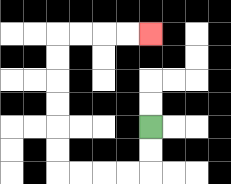{'start': '[6, 5]', 'end': '[6, 1]', 'path_directions': 'D,D,L,L,L,L,U,U,U,U,U,U,R,R,R,R', 'path_coordinates': '[[6, 5], [6, 6], [6, 7], [5, 7], [4, 7], [3, 7], [2, 7], [2, 6], [2, 5], [2, 4], [2, 3], [2, 2], [2, 1], [3, 1], [4, 1], [5, 1], [6, 1]]'}